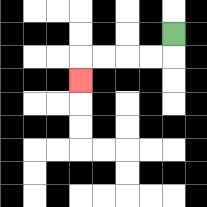{'start': '[7, 1]', 'end': '[3, 3]', 'path_directions': 'D,L,L,L,L,D', 'path_coordinates': '[[7, 1], [7, 2], [6, 2], [5, 2], [4, 2], [3, 2], [3, 3]]'}